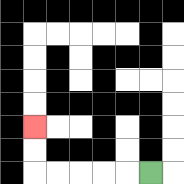{'start': '[6, 7]', 'end': '[1, 5]', 'path_directions': 'L,L,L,L,L,U,U', 'path_coordinates': '[[6, 7], [5, 7], [4, 7], [3, 7], [2, 7], [1, 7], [1, 6], [1, 5]]'}